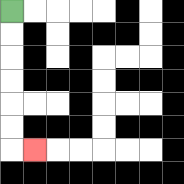{'start': '[0, 0]', 'end': '[1, 6]', 'path_directions': 'D,D,D,D,D,D,R', 'path_coordinates': '[[0, 0], [0, 1], [0, 2], [0, 3], [0, 4], [0, 5], [0, 6], [1, 6]]'}